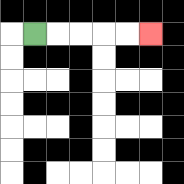{'start': '[1, 1]', 'end': '[6, 1]', 'path_directions': 'R,R,R,R,R', 'path_coordinates': '[[1, 1], [2, 1], [3, 1], [4, 1], [5, 1], [6, 1]]'}